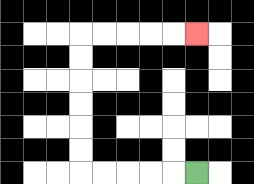{'start': '[8, 7]', 'end': '[8, 1]', 'path_directions': 'L,L,L,L,L,U,U,U,U,U,U,R,R,R,R,R', 'path_coordinates': '[[8, 7], [7, 7], [6, 7], [5, 7], [4, 7], [3, 7], [3, 6], [3, 5], [3, 4], [3, 3], [3, 2], [3, 1], [4, 1], [5, 1], [6, 1], [7, 1], [8, 1]]'}